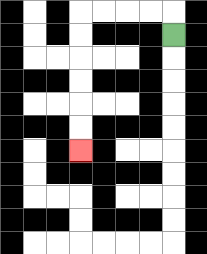{'start': '[7, 1]', 'end': '[3, 6]', 'path_directions': 'U,L,L,L,L,D,D,D,D,D,D', 'path_coordinates': '[[7, 1], [7, 0], [6, 0], [5, 0], [4, 0], [3, 0], [3, 1], [3, 2], [3, 3], [3, 4], [3, 5], [3, 6]]'}